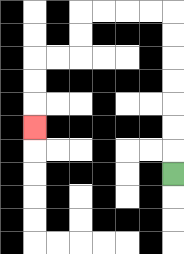{'start': '[7, 7]', 'end': '[1, 5]', 'path_directions': 'U,U,U,U,U,U,U,L,L,L,L,D,D,L,L,D,D,D', 'path_coordinates': '[[7, 7], [7, 6], [7, 5], [7, 4], [7, 3], [7, 2], [7, 1], [7, 0], [6, 0], [5, 0], [4, 0], [3, 0], [3, 1], [3, 2], [2, 2], [1, 2], [1, 3], [1, 4], [1, 5]]'}